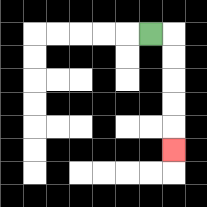{'start': '[6, 1]', 'end': '[7, 6]', 'path_directions': 'R,D,D,D,D,D', 'path_coordinates': '[[6, 1], [7, 1], [7, 2], [7, 3], [7, 4], [7, 5], [7, 6]]'}